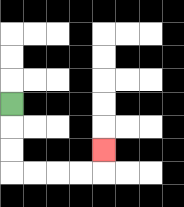{'start': '[0, 4]', 'end': '[4, 6]', 'path_directions': 'D,D,D,R,R,R,R,U', 'path_coordinates': '[[0, 4], [0, 5], [0, 6], [0, 7], [1, 7], [2, 7], [3, 7], [4, 7], [4, 6]]'}